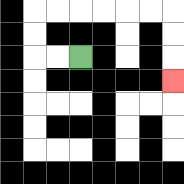{'start': '[3, 2]', 'end': '[7, 3]', 'path_directions': 'L,L,U,U,R,R,R,R,R,R,D,D,D', 'path_coordinates': '[[3, 2], [2, 2], [1, 2], [1, 1], [1, 0], [2, 0], [3, 0], [4, 0], [5, 0], [6, 0], [7, 0], [7, 1], [7, 2], [7, 3]]'}